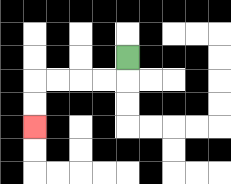{'start': '[5, 2]', 'end': '[1, 5]', 'path_directions': 'D,L,L,L,L,D,D', 'path_coordinates': '[[5, 2], [5, 3], [4, 3], [3, 3], [2, 3], [1, 3], [1, 4], [1, 5]]'}